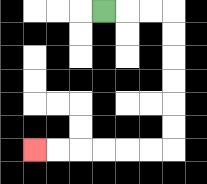{'start': '[4, 0]', 'end': '[1, 6]', 'path_directions': 'R,R,R,D,D,D,D,D,D,L,L,L,L,L,L', 'path_coordinates': '[[4, 0], [5, 0], [6, 0], [7, 0], [7, 1], [7, 2], [7, 3], [7, 4], [7, 5], [7, 6], [6, 6], [5, 6], [4, 6], [3, 6], [2, 6], [1, 6]]'}